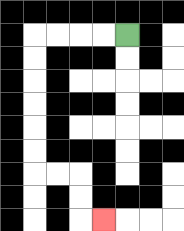{'start': '[5, 1]', 'end': '[4, 9]', 'path_directions': 'L,L,L,L,D,D,D,D,D,D,R,R,D,D,R', 'path_coordinates': '[[5, 1], [4, 1], [3, 1], [2, 1], [1, 1], [1, 2], [1, 3], [1, 4], [1, 5], [1, 6], [1, 7], [2, 7], [3, 7], [3, 8], [3, 9], [4, 9]]'}